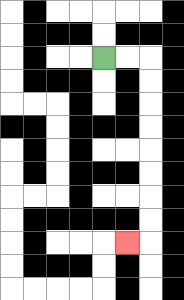{'start': '[4, 2]', 'end': '[5, 10]', 'path_directions': 'R,R,D,D,D,D,D,D,D,D,L', 'path_coordinates': '[[4, 2], [5, 2], [6, 2], [6, 3], [6, 4], [6, 5], [6, 6], [6, 7], [6, 8], [6, 9], [6, 10], [5, 10]]'}